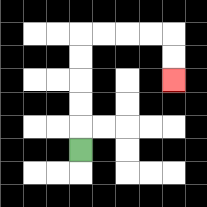{'start': '[3, 6]', 'end': '[7, 3]', 'path_directions': 'U,U,U,U,U,R,R,R,R,D,D', 'path_coordinates': '[[3, 6], [3, 5], [3, 4], [3, 3], [3, 2], [3, 1], [4, 1], [5, 1], [6, 1], [7, 1], [7, 2], [7, 3]]'}